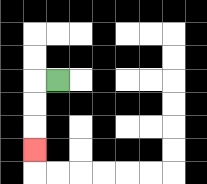{'start': '[2, 3]', 'end': '[1, 6]', 'path_directions': 'L,D,D,D', 'path_coordinates': '[[2, 3], [1, 3], [1, 4], [1, 5], [1, 6]]'}